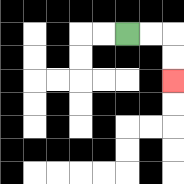{'start': '[5, 1]', 'end': '[7, 3]', 'path_directions': 'R,R,D,D', 'path_coordinates': '[[5, 1], [6, 1], [7, 1], [7, 2], [7, 3]]'}